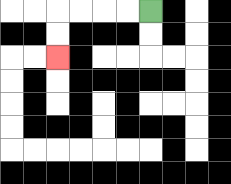{'start': '[6, 0]', 'end': '[2, 2]', 'path_directions': 'L,L,L,L,D,D', 'path_coordinates': '[[6, 0], [5, 0], [4, 0], [3, 0], [2, 0], [2, 1], [2, 2]]'}